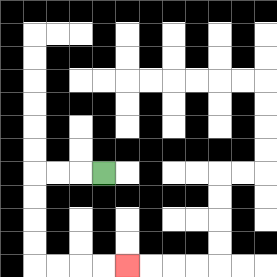{'start': '[4, 7]', 'end': '[5, 11]', 'path_directions': 'L,L,L,D,D,D,D,R,R,R,R', 'path_coordinates': '[[4, 7], [3, 7], [2, 7], [1, 7], [1, 8], [1, 9], [1, 10], [1, 11], [2, 11], [3, 11], [4, 11], [5, 11]]'}